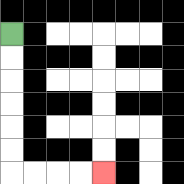{'start': '[0, 1]', 'end': '[4, 7]', 'path_directions': 'D,D,D,D,D,D,R,R,R,R', 'path_coordinates': '[[0, 1], [0, 2], [0, 3], [0, 4], [0, 5], [0, 6], [0, 7], [1, 7], [2, 7], [3, 7], [4, 7]]'}